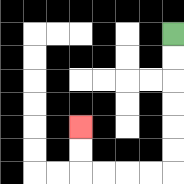{'start': '[7, 1]', 'end': '[3, 5]', 'path_directions': 'D,D,D,D,D,D,L,L,L,L,U,U', 'path_coordinates': '[[7, 1], [7, 2], [7, 3], [7, 4], [7, 5], [7, 6], [7, 7], [6, 7], [5, 7], [4, 7], [3, 7], [3, 6], [3, 5]]'}